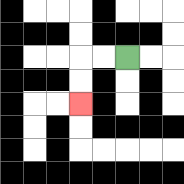{'start': '[5, 2]', 'end': '[3, 4]', 'path_directions': 'L,L,D,D', 'path_coordinates': '[[5, 2], [4, 2], [3, 2], [3, 3], [3, 4]]'}